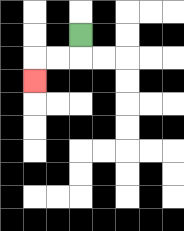{'start': '[3, 1]', 'end': '[1, 3]', 'path_directions': 'D,L,L,D', 'path_coordinates': '[[3, 1], [3, 2], [2, 2], [1, 2], [1, 3]]'}